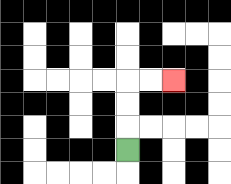{'start': '[5, 6]', 'end': '[7, 3]', 'path_directions': 'U,U,U,R,R', 'path_coordinates': '[[5, 6], [5, 5], [5, 4], [5, 3], [6, 3], [7, 3]]'}